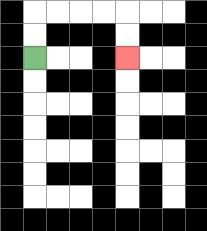{'start': '[1, 2]', 'end': '[5, 2]', 'path_directions': 'U,U,R,R,R,R,D,D', 'path_coordinates': '[[1, 2], [1, 1], [1, 0], [2, 0], [3, 0], [4, 0], [5, 0], [5, 1], [5, 2]]'}